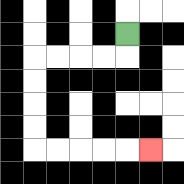{'start': '[5, 1]', 'end': '[6, 6]', 'path_directions': 'D,L,L,L,L,D,D,D,D,R,R,R,R,R', 'path_coordinates': '[[5, 1], [5, 2], [4, 2], [3, 2], [2, 2], [1, 2], [1, 3], [1, 4], [1, 5], [1, 6], [2, 6], [3, 6], [4, 6], [5, 6], [6, 6]]'}